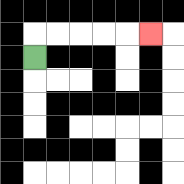{'start': '[1, 2]', 'end': '[6, 1]', 'path_directions': 'U,R,R,R,R,R', 'path_coordinates': '[[1, 2], [1, 1], [2, 1], [3, 1], [4, 1], [5, 1], [6, 1]]'}